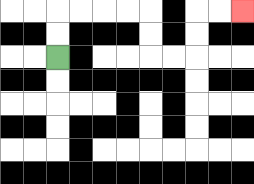{'start': '[2, 2]', 'end': '[10, 0]', 'path_directions': 'U,U,R,R,R,R,D,D,R,R,U,U,R,R', 'path_coordinates': '[[2, 2], [2, 1], [2, 0], [3, 0], [4, 0], [5, 0], [6, 0], [6, 1], [6, 2], [7, 2], [8, 2], [8, 1], [8, 0], [9, 0], [10, 0]]'}